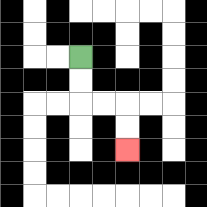{'start': '[3, 2]', 'end': '[5, 6]', 'path_directions': 'D,D,R,R,D,D', 'path_coordinates': '[[3, 2], [3, 3], [3, 4], [4, 4], [5, 4], [5, 5], [5, 6]]'}